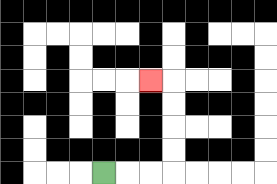{'start': '[4, 7]', 'end': '[6, 3]', 'path_directions': 'R,R,R,U,U,U,U,L', 'path_coordinates': '[[4, 7], [5, 7], [6, 7], [7, 7], [7, 6], [7, 5], [7, 4], [7, 3], [6, 3]]'}